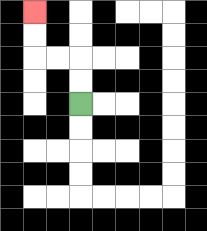{'start': '[3, 4]', 'end': '[1, 0]', 'path_directions': 'U,U,L,L,U,U', 'path_coordinates': '[[3, 4], [3, 3], [3, 2], [2, 2], [1, 2], [1, 1], [1, 0]]'}